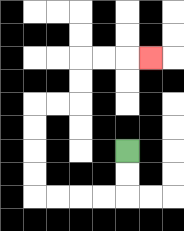{'start': '[5, 6]', 'end': '[6, 2]', 'path_directions': 'D,D,L,L,L,L,U,U,U,U,R,R,U,U,R,R,R', 'path_coordinates': '[[5, 6], [5, 7], [5, 8], [4, 8], [3, 8], [2, 8], [1, 8], [1, 7], [1, 6], [1, 5], [1, 4], [2, 4], [3, 4], [3, 3], [3, 2], [4, 2], [5, 2], [6, 2]]'}